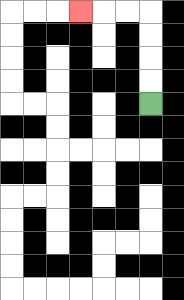{'start': '[6, 4]', 'end': '[3, 0]', 'path_directions': 'U,U,U,U,L,L,L', 'path_coordinates': '[[6, 4], [6, 3], [6, 2], [6, 1], [6, 0], [5, 0], [4, 0], [3, 0]]'}